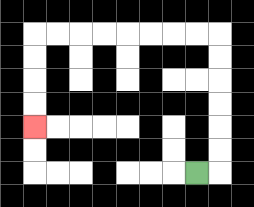{'start': '[8, 7]', 'end': '[1, 5]', 'path_directions': 'R,U,U,U,U,U,U,L,L,L,L,L,L,L,L,D,D,D,D', 'path_coordinates': '[[8, 7], [9, 7], [9, 6], [9, 5], [9, 4], [9, 3], [9, 2], [9, 1], [8, 1], [7, 1], [6, 1], [5, 1], [4, 1], [3, 1], [2, 1], [1, 1], [1, 2], [1, 3], [1, 4], [1, 5]]'}